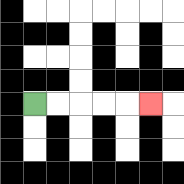{'start': '[1, 4]', 'end': '[6, 4]', 'path_directions': 'R,R,R,R,R', 'path_coordinates': '[[1, 4], [2, 4], [3, 4], [4, 4], [5, 4], [6, 4]]'}